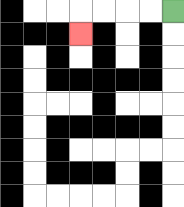{'start': '[7, 0]', 'end': '[3, 1]', 'path_directions': 'L,L,L,L,D', 'path_coordinates': '[[7, 0], [6, 0], [5, 0], [4, 0], [3, 0], [3, 1]]'}